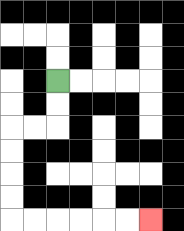{'start': '[2, 3]', 'end': '[6, 9]', 'path_directions': 'D,D,L,L,D,D,D,D,R,R,R,R,R,R', 'path_coordinates': '[[2, 3], [2, 4], [2, 5], [1, 5], [0, 5], [0, 6], [0, 7], [0, 8], [0, 9], [1, 9], [2, 9], [3, 9], [4, 9], [5, 9], [6, 9]]'}